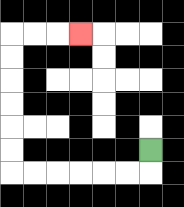{'start': '[6, 6]', 'end': '[3, 1]', 'path_directions': 'D,L,L,L,L,L,L,U,U,U,U,U,U,R,R,R', 'path_coordinates': '[[6, 6], [6, 7], [5, 7], [4, 7], [3, 7], [2, 7], [1, 7], [0, 7], [0, 6], [0, 5], [0, 4], [0, 3], [0, 2], [0, 1], [1, 1], [2, 1], [3, 1]]'}